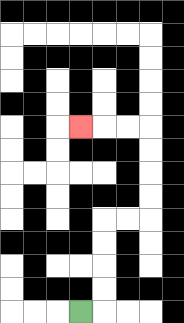{'start': '[3, 13]', 'end': '[3, 5]', 'path_directions': 'R,U,U,U,U,R,R,U,U,U,U,L,L,L', 'path_coordinates': '[[3, 13], [4, 13], [4, 12], [4, 11], [4, 10], [4, 9], [5, 9], [6, 9], [6, 8], [6, 7], [6, 6], [6, 5], [5, 5], [4, 5], [3, 5]]'}